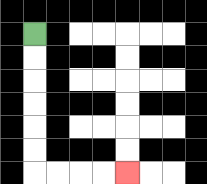{'start': '[1, 1]', 'end': '[5, 7]', 'path_directions': 'D,D,D,D,D,D,R,R,R,R', 'path_coordinates': '[[1, 1], [1, 2], [1, 3], [1, 4], [1, 5], [1, 6], [1, 7], [2, 7], [3, 7], [4, 7], [5, 7]]'}